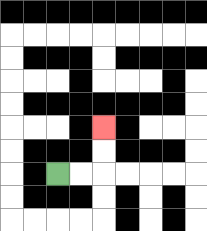{'start': '[2, 7]', 'end': '[4, 5]', 'path_directions': 'R,R,U,U', 'path_coordinates': '[[2, 7], [3, 7], [4, 7], [4, 6], [4, 5]]'}